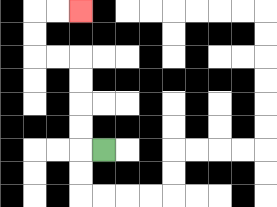{'start': '[4, 6]', 'end': '[3, 0]', 'path_directions': 'L,U,U,U,U,L,L,U,U,R,R', 'path_coordinates': '[[4, 6], [3, 6], [3, 5], [3, 4], [3, 3], [3, 2], [2, 2], [1, 2], [1, 1], [1, 0], [2, 0], [3, 0]]'}